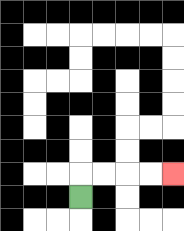{'start': '[3, 8]', 'end': '[7, 7]', 'path_directions': 'U,R,R,R,R', 'path_coordinates': '[[3, 8], [3, 7], [4, 7], [5, 7], [6, 7], [7, 7]]'}